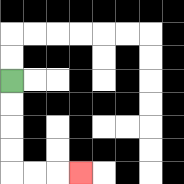{'start': '[0, 3]', 'end': '[3, 7]', 'path_directions': 'D,D,D,D,R,R,R', 'path_coordinates': '[[0, 3], [0, 4], [0, 5], [0, 6], [0, 7], [1, 7], [2, 7], [3, 7]]'}